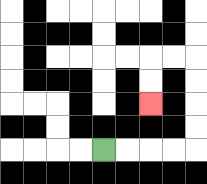{'start': '[4, 6]', 'end': '[6, 4]', 'path_directions': 'R,R,R,R,U,U,U,U,L,L,D,D', 'path_coordinates': '[[4, 6], [5, 6], [6, 6], [7, 6], [8, 6], [8, 5], [8, 4], [8, 3], [8, 2], [7, 2], [6, 2], [6, 3], [6, 4]]'}